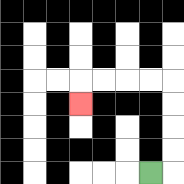{'start': '[6, 7]', 'end': '[3, 4]', 'path_directions': 'R,U,U,U,U,L,L,L,L,D', 'path_coordinates': '[[6, 7], [7, 7], [7, 6], [7, 5], [7, 4], [7, 3], [6, 3], [5, 3], [4, 3], [3, 3], [3, 4]]'}